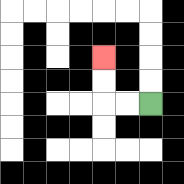{'start': '[6, 4]', 'end': '[4, 2]', 'path_directions': 'L,L,U,U', 'path_coordinates': '[[6, 4], [5, 4], [4, 4], [4, 3], [4, 2]]'}